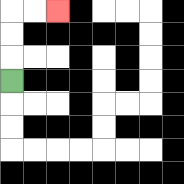{'start': '[0, 3]', 'end': '[2, 0]', 'path_directions': 'U,U,U,R,R', 'path_coordinates': '[[0, 3], [0, 2], [0, 1], [0, 0], [1, 0], [2, 0]]'}